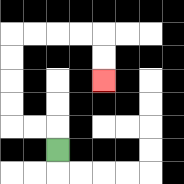{'start': '[2, 6]', 'end': '[4, 3]', 'path_directions': 'U,L,L,U,U,U,U,R,R,R,R,D,D', 'path_coordinates': '[[2, 6], [2, 5], [1, 5], [0, 5], [0, 4], [0, 3], [0, 2], [0, 1], [1, 1], [2, 1], [3, 1], [4, 1], [4, 2], [4, 3]]'}